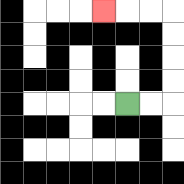{'start': '[5, 4]', 'end': '[4, 0]', 'path_directions': 'R,R,U,U,U,U,L,L,L', 'path_coordinates': '[[5, 4], [6, 4], [7, 4], [7, 3], [7, 2], [7, 1], [7, 0], [6, 0], [5, 0], [4, 0]]'}